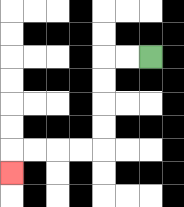{'start': '[6, 2]', 'end': '[0, 7]', 'path_directions': 'L,L,D,D,D,D,L,L,L,L,D', 'path_coordinates': '[[6, 2], [5, 2], [4, 2], [4, 3], [4, 4], [4, 5], [4, 6], [3, 6], [2, 6], [1, 6], [0, 6], [0, 7]]'}